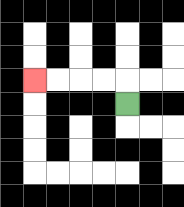{'start': '[5, 4]', 'end': '[1, 3]', 'path_directions': 'U,L,L,L,L', 'path_coordinates': '[[5, 4], [5, 3], [4, 3], [3, 3], [2, 3], [1, 3]]'}